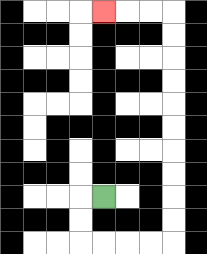{'start': '[4, 8]', 'end': '[4, 0]', 'path_directions': 'L,D,D,R,R,R,R,U,U,U,U,U,U,U,U,U,U,L,L,L', 'path_coordinates': '[[4, 8], [3, 8], [3, 9], [3, 10], [4, 10], [5, 10], [6, 10], [7, 10], [7, 9], [7, 8], [7, 7], [7, 6], [7, 5], [7, 4], [7, 3], [7, 2], [7, 1], [7, 0], [6, 0], [5, 0], [4, 0]]'}